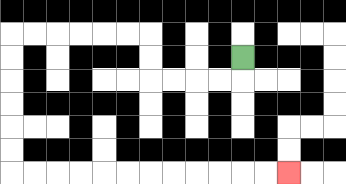{'start': '[10, 2]', 'end': '[12, 7]', 'path_directions': 'D,L,L,L,L,U,U,L,L,L,L,L,L,D,D,D,D,D,D,R,R,R,R,R,R,R,R,R,R,R,R', 'path_coordinates': '[[10, 2], [10, 3], [9, 3], [8, 3], [7, 3], [6, 3], [6, 2], [6, 1], [5, 1], [4, 1], [3, 1], [2, 1], [1, 1], [0, 1], [0, 2], [0, 3], [0, 4], [0, 5], [0, 6], [0, 7], [1, 7], [2, 7], [3, 7], [4, 7], [5, 7], [6, 7], [7, 7], [8, 7], [9, 7], [10, 7], [11, 7], [12, 7]]'}